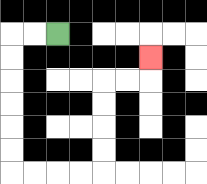{'start': '[2, 1]', 'end': '[6, 2]', 'path_directions': 'L,L,D,D,D,D,D,D,R,R,R,R,U,U,U,U,R,R,U', 'path_coordinates': '[[2, 1], [1, 1], [0, 1], [0, 2], [0, 3], [0, 4], [0, 5], [0, 6], [0, 7], [1, 7], [2, 7], [3, 7], [4, 7], [4, 6], [4, 5], [4, 4], [4, 3], [5, 3], [6, 3], [6, 2]]'}